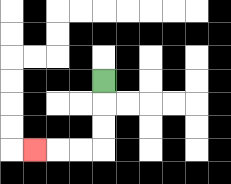{'start': '[4, 3]', 'end': '[1, 6]', 'path_directions': 'D,D,D,L,L,L', 'path_coordinates': '[[4, 3], [4, 4], [4, 5], [4, 6], [3, 6], [2, 6], [1, 6]]'}